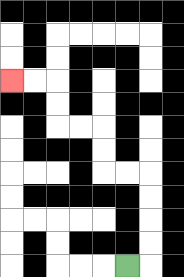{'start': '[5, 11]', 'end': '[0, 3]', 'path_directions': 'R,U,U,U,U,L,L,U,U,L,L,U,U,L,L', 'path_coordinates': '[[5, 11], [6, 11], [6, 10], [6, 9], [6, 8], [6, 7], [5, 7], [4, 7], [4, 6], [4, 5], [3, 5], [2, 5], [2, 4], [2, 3], [1, 3], [0, 3]]'}